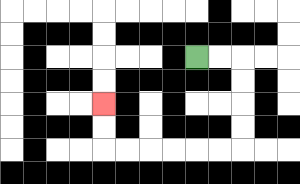{'start': '[8, 2]', 'end': '[4, 4]', 'path_directions': 'R,R,D,D,D,D,L,L,L,L,L,L,U,U', 'path_coordinates': '[[8, 2], [9, 2], [10, 2], [10, 3], [10, 4], [10, 5], [10, 6], [9, 6], [8, 6], [7, 6], [6, 6], [5, 6], [4, 6], [4, 5], [4, 4]]'}